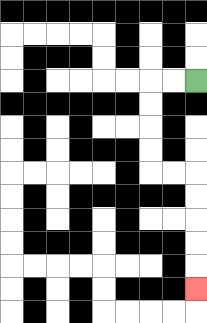{'start': '[8, 3]', 'end': '[8, 12]', 'path_directions': 'L,L,D,D,D,D,R,R,D,D,D,D,D', 'path_coordinates': '[[8, 3], [7, 3], [6, 3], [6, 4], [6, 5], [6, 6], [6, 7], [7, 7], [8, 7], [8, 8], [8, 9], [8, 10], [8, 11], [8, 12]]'}